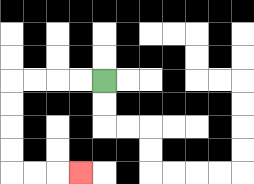{'start': '[4, 3]', 'end': '[3, 7]', 'path_directions': 'L,L,L,L,D,D,D,D,R,R,R', 'path_coordinates': '[[4, 3], [3, 3], [2, 3], [1, 3], [0, 3], [0, 4], [0, 5], [0, 6], [0, 7], [1, 7], [2, 7], [3, 7]]'}